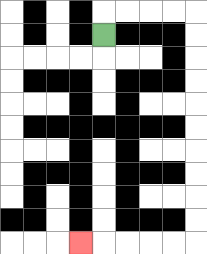{'start': '[4, 1]', 'end': '[3, 10]', 'path_directions': 'U,R,R,R,R,D,D,D,D,D,D,D,D,D,D,L,L,L,L,L', 'path_coordinates': '[[4, 1], [4, 0], [5, 0], [6, 0], [7, 0], [8, 0], [8, 1], [8, 2], [8, 3], [8, 4], [8, 5], [8, 6], [8, 7], [8, 8], [8, 9], [8, 10], [7, 10], [6, 10], [5, 10], [4, 10], [3, 10]]'}